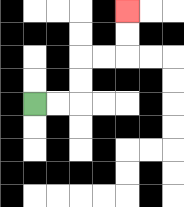{'start': '[1, 4]', 'end': '[5, 0]', 'path_directions': 'R,R,U,U,R,R,U,U', 'path_coordinates': '[[1, 4], [2, 4], [3, 4], [3, 3], [3, 2], [4, 2], [5, 2], [5, 1], [5, 0]]'}